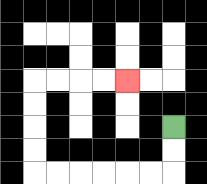{'start': '[7, 5]', 'end': '[5, 3]', 'path_directions': 'D,D,L,L,L,L,L,L,U,U,U,U,R,R,R,R', 'path_coordinates': '[[7, 5], [7, 6], [7, 7], [6, 7], [5, 7], [4, 7], [3, 7], [2, 7], [1, 7], [1, 6], [1, 5], [1, 4], [1, 3], [2, 3], [3, 3], [4, 3], [5, 3]]'}